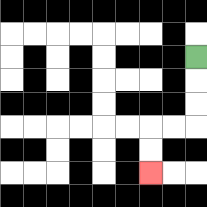{'start': '[8, 2]', 'end': '[6, 7]', 'path_directions': 'D,D,D,L,L,D,D', 'path_coordinates': '[[8, 2], [8, 3], [8, 4], [8, 5], [7, 5], [6, 5], [6, 6], [6, 7]]'}